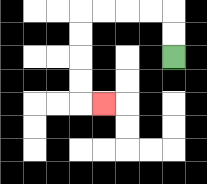{'start': '[7, 2]', 'end': '[4, 4]', 'path_directions': 'U,U,L,L,L,L,D,D,D,D,R', 'path_coordinates': '[[7, 2], [7, 1], [7, 0], [6, 0], [5, 0], [4, 0], [3, 0], [3, 1], [3, 2], [3, 3], [3, 4], [4, 4]]'}